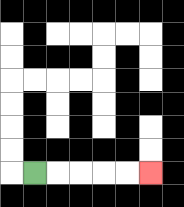{'start': '[1, 7]', 'end': '[6, 7]', 'path_directions': 'R,R,R,R,R', 'path_coordinates': '[[1, 7], [2, 7], [3, 7], [4, 7], [5, 7], [6, 7]]'}